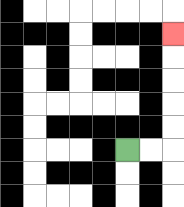{'start': '[5, 6]', 'end': '[7, 1]', 'path_directions': 'R,R,U,U,U,U,U', 'path_coordinates': '[[5, 6], [6, 6], [7, 6], [7, 5], [7, 4], [7, 3], [7, 2], [7, 1]]'}